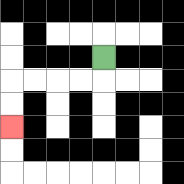{'start': '[4, 2]', 'end': '[0, 5]', 'path_directions': 'D,L,L,L,L,D,D', 'path_coordinates': '[[4, 2], [4, 3], [3, 3], [2, 3], [1, 3], [0, 3], [0, 4], [0, 5]]'}